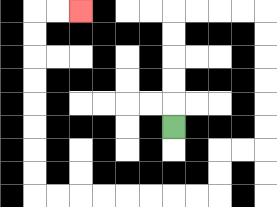{'start': '[7, 5]', 'end': '[3, 0]', 'path_directions': 'U,U,U,U,U,R,R,R,R,D,D,D,D,D,D,L,L,D,D,L,L,L,L,L,L,L,L,U,U,U,U,U,U,U,U,R,R', 'path_coordinates': '[[7, 5], [7, 4], [7, 3], [7, 2], [7, 1], [7, 0], [8, 0], [9, 0], [10, 0], [11, 0], [11, 1], [11, 2], [11, 3], [11, 4], [11, 5], [11, 6], [10, 6], [9, 6], [9, 7], [9, 8], [8, 8], [7, 8], [6, 8], [5, 8], [4, 8], [3, 8], [2, 8], [1, 8], [1, 7], [1, 6], [1, 5], [1, 4], [1, 3], [1, 2], [1, 1], [1, 0], [2, 0], [3, 0]]'}